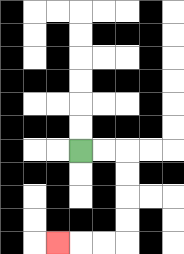{'start': '[3, 6]', 'end': '[2, 10]', 'path_directions': 'R,R,D,D,D,D,L,L,L', 'path_coordinates': '[[3, 6], [4, 6], [5, 6], [5, 7], [5, 8], [5, 9], [5, 10], [4, 10], [3, 10], [2, 10]]'}